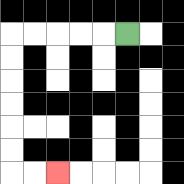{'start': '[5, 1]', 'end': '[2, 7]', 'path_directions': 'L,L,L,L,L,D,D,D,D,D,D,R,R', 'path_coordinates': '[[5, 1], [4, 1], [3, 1], [2, 1], [1, 1], [0, 1], [0, 2], [0, 3], [0, 4], [0, 5], [0, 6], [0, 7], [1, 7], [2, 7]]'}